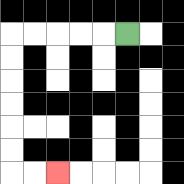{'start': '[5, 1]', 'end': '[2, 7]', 'path_directions': 'L,L,L,L,L,D,D,D,D,D,D,R,R', 'path_coordinates': '[[5, 1], [4, 1], [3, 1], [2, 1], [1, 1], [0, 1], [0, 2], [0, 3], [0, 4], [0, 5], [0, 6], [0, 7], [1, 7], [2, 7]]'}